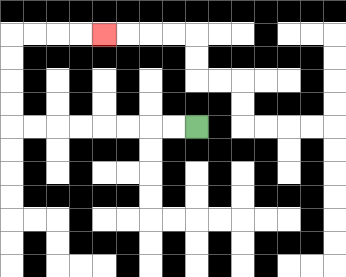{'start': '[8, 5]', 'end': '[4, 1]', 'path_directions': 'L,L,L,L,L,L,L,L,U,U,U,U,R,R,R,R', 'path_coordinates': '[[8, 5], [7, 5], [6, 5], [5, 5], [4, 5], [3, 5], [2, 5], [1, 5], [0, 5], [0, 4], [0, 3], [0, 2], [0, 1], [1, 1], [2, 1], [3, 1], [4, 1]]'}